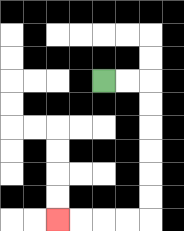{'start': '[4, 3]', 'end': '[2, 9]', 'path_directions': 'R,R,D,D,D,D,D,D,L,L,L,L', 'path_coordinates': '[[4, 3], [5, 3], [6, 3], [6, 4], [6, 5], [6, 6], [6, 7], [6, 8], [6, 9], [5, 9], [4, 9], [3, 9], [2, 9]]'}